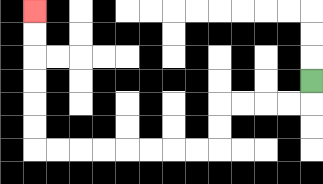{'start': '[13, 3]', 'end': '[1, 0]', 'path_directions': 'D,L,L,L,L,D,D,L,L,L,L,L,L,L,L,U,U,U,U,U,U', 'path_coordinates': '[[13, 3], [13, 4], [12, 4], [11, 4], [10, 4], [9, 4], [9, 5], [9, 6], [8, 6], [7, 6], [6, 6], [5, 6], [4, 6], [3, 6], [2, 6], [1, 6], [1, 5], [1, 4], [1, 3], [1, 2], [1, 1], [1, 0]]'}